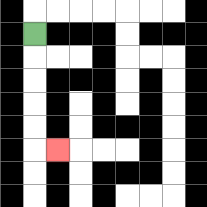{'start': '[1, 1]', 'end': '[2, 6]', 'path_directions': 'D,D,D,D,D,R', 'path_coordinates': '[[1, 1], [1, 2], [1, 3], [1, 4], [1, 5], [1, 6], [2, 6]]'}